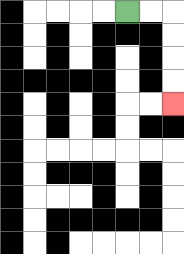{'start': '[5, 0]', 'end': '[7, 4]', 'path_directions': 'R,R,D,D,D,D', 'path_coordinates': '[[5, 0], [6, 0], [7, 0], [7, 1], [7, 2], [7, 3], [7, 4]]'}